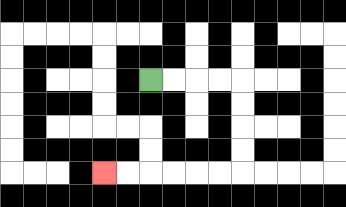{'start': '[6, 3]', 'end': '[4, 7]', 'path_directions': 'R,R,R,R,D,D,D,D,L,L,L,L,L,L', 'path_coordinates': '[[6, 3], [7, 3], [8, 3], [9, 3], [10, 3], [10, 4], [10, 5], [10, 6], [10, 7], [9, 7], [8, 7], [7, 7], [6, 7], [5, 7], [4, 7]]'}